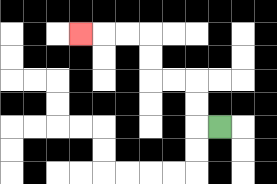{'start': '[9, 5]', 'end': '[3, 1]', 'path_directions': 'L,U,U,L,L,U,U,L,L,L', 'path_coordinates': '[[9, 5], [8, 5], [8, 4], [8, 3], [7, 3], [6, 3], [6, 2], [6, 1], [5, 1], [4, 1], [3, 1]]'}